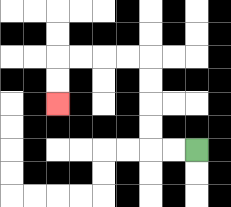{'start': '[8, 6]', 'end': '[2, 4]', 'path_directions': 'L,L,U,U,U,U,L,L,L,L,D,D', 'path_coordinates': '[[8, 6], [7, 6], [6, 6], [6, 5], [6, 4], [6, 3], [6, 2], [5, 2], [4, 2], [3, 2], [2, 2], [2, 3], [2, 4]]'}